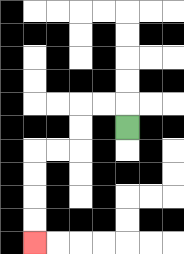{'start': '[5, 5]', 'end': '[1, 10]', 'path_directions': 'U,L,L,D,D,L,L,D,D,D,D', 'path_coordinates': '[[5, 5], [5, 4], [4, 4], [3, 4], [3, 5], [3, 6], [2, 6], [1, 6], [1, 7], [1, 8], [1, 9], [1, 10]]'}